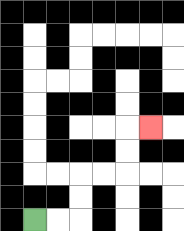{'start': '[1, 9]', 'end': '[6, 5]', 'path_directions': 'R,R,U,U,R,R,U,U,R', 'path_coordinates': '[[1, 9], [2, 9], [3, 9], [3, 8], [3, 7], [4, 7], [5, 7], [5, 6], [5, 5], [6, 5]]'}